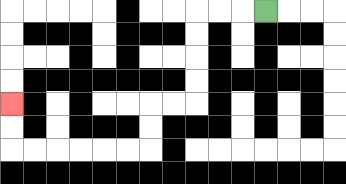{'start': '[11, 0]', 'end': '[0, 4]', 'path_directions': 'L,L,L,D,D,D,D,L,L,D,D,L,L,L,L,L,L,U,U', 'path_coordinates': '[[11, 0], [10, 0], [9, 0], [8, 0], [8, 1], [8, 2], [8, 3], [8, 4], [7, 4], [6, 4], [6, 5], [6, 6], [5, 6], [4, 6], [3, 6], [2, 6], [1, 6], [0, 6], [0, 5], [0, 4]]'}